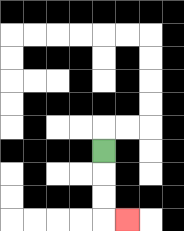{'start': '[4, 6]', 'end': '[5, 9]', 'path_directions': 'D,D,D,R', 'path_coordinates': '[[4, 6], [4, 7], [4, 8], [4, 9], [5, 9]]'}